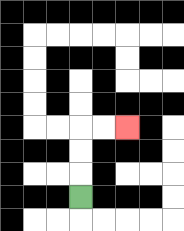{'start': '[3, 8]', 'end': '[5, 5]', 'path_directions': 'U,U,U,R,R', 'path_coordinates': '[[3, 8], [3, 7], [3, 6], [3, 5], [4, 5], [5, 5]]'}